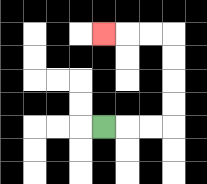{'start': '[4, 5]', 'end': '[4, 1]', 'path_directions': 'R,R,R,U,U,U,U,L,L,L', 'path_coordinates': '[[4, 5], [5, 5], [6, 5], [7, 5], [7, 4], [7, 3], [7, 2], [7, 1], [6, 1], [5, 1], [4, 1]]'}